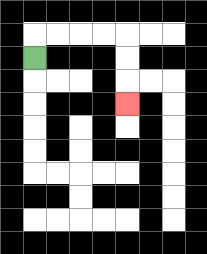{'start': '[1, 2]', 'end': '[5, 4]', 'path_directions': 'U,R,R,R,R,D,D,D', 'path_coordinates': '[[1, 2], [1, 1], [2, 1], [3, 1], [4, 1], [5, 1], [5, 2], [5, 3], [5, 4]]'}